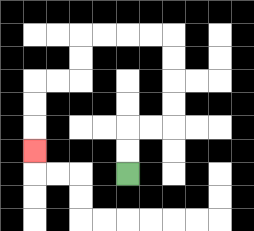{'start': '[5, 7]', 'end': '[1, 6]', 'path_directions': 'U,U,R,R,U,U,U,U,L,L,L,L,D,D,L,L,D,D,D', 'path_coordinates': '[[5, 7], [5, 6], [5, 5], [6, 5], [7, 5], [7, 4], [7, 3], [7, 2], [7, 1], [6, 1], [5, 1], [4, 1], [3, 1], [3, 2], [3, 3], [2, 3], [1, 3], [1, 4], [1, 5], [1, 6]]'}